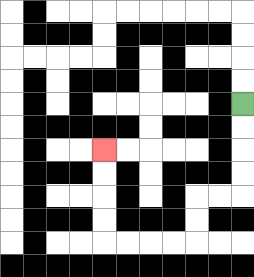{'start': '[10, 4]', 'end': '[4, 6]', 'path_directions': 'D,D,D,D,L,L,D,D,L,L,L,L,U,U,U,U', 'path_coordinates': '[[10, 4], [10, 5], [10, 6], [10, 7], [10, 8], [9, 8], [8, 8], [8, 9], [8, 10], [7, 10], [6, 10], [5, 10], [4, 10], [4, 9], [4, 8], [4, 7], [4, 6]]'}